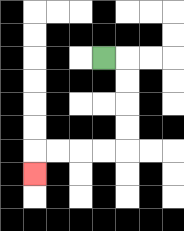{'start': '[4, 2]', 'end': '[1, 7]', 'path_directions': 'R,D,D,D,D,L,L,L,L,D', 'path_coordinates': '[[4, 2], [5, 2], [5, 3], [5, 4], [5, 5], [5, 6], [4, 6], [3, 6], [2, 6], [1, 6], [1, 7]]'}